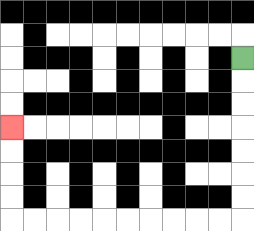{'start': '[10, 2]', 'end': '[0, 5]', 'path_directions': 'D,D,D,D,D,D,D,L,L,L,L,L,L,L,L,L,L,U,U,U,U', 'path_coordinates': '[[10, 2], [10, 3], [10, 4], [10, 5], [10, 6], [10, 7], [10, 8], [10, 9], [9, 9], [8, 9], [7, 9], [6, 9], [5, 9], [4, 9], [3, 9], [2, 9], [1, 9], [0, 9], [0, 8], [0, 7], [0, 6], [0, 5]]'}